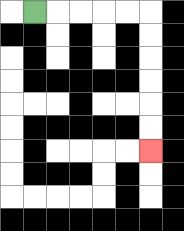{'start': '[1, 0]', 'end': '[6, 6]', 'path_directions': 'R,R,R,R,R,D,D,D,D,D,D', 'path_coordinates': '[[1, 0], [2, 0], [3, 0], [4, 0], [5, 0], [6, 0], [6, 1], [6, 2], [6, 3], [6, 4], [6, 5], [6, 6]]'}